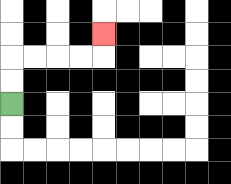{'start': '[0, 4]', 'end': '[4, 1]', 'path_directions': 'U,U,R,R,R,R,U', 'path_coordinates': '[[0, 4], [0, 3], [0, 2], [1, 2], [2, 2], [3, 2], [4, 2], [4, 1]]'}